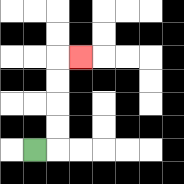{'start': '[1, 6]', 'end': '[3, 2]', 'path_directions': 'R,U,U,U,U,R', 'path_coordinates': '[[1, 6], [2, 6], [2, 5], [2, 4], [2, 3], [2, 2], [3, 2]]'}